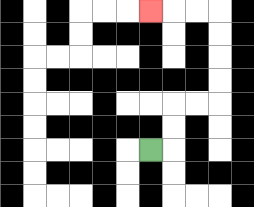{'start': '[6, 6]', 'end': '[6, 0]', 'path_directions': 'R,U,U,R,R,U,U,U,U,L,L,L', 'path_coordinates': '[[6, 6], [7, 6], [7, 5], [7, 4], [8, 4], [9, 4], [9, 3], [9, 2], [9, 1], [9, 0], [8, 0], [7, 0], [6, 0]]'}